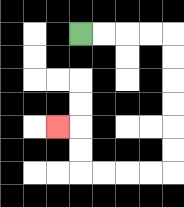{'start': '[3, 1]', 'end': '[2, 5]', 'path_directions': 'R,R,R,R,D,D,D,D,D,D,L,L,L,L,U,U,L', 'path_coordinates': '[[3, 1], [4, 1], [5, 1], [6, 1], [7, 1], [7, 2], [7, 3], [7, 4], [7, 5], [7, 6], [7, 7], [6, 7], [5, 7], [4, 7], [3, 7], [3, 6], [3, 5], [2, 5]]'}